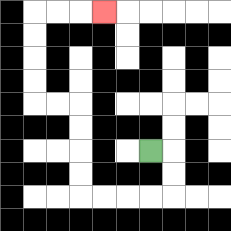{'start': '[6, 6]', 'end': '[4, 0]', 'path_directions': 'R,D,D,L,L,L,L,U,U,U,U,L,L,U,U,U,U,R,R,R', 'path_coordinates': '[[6, 6], [7, 6], [7, 7], [7, 8], [6, 8], [5, 8], [4, 8], [3, 8], [3, 7], [3, 6], [3, 5], [3, 4], [2, 4], [1, 4], [1, 3], [1, 2], [1, 1], [1, 0], [2, 0], [3, 0], [4, 0]]'}